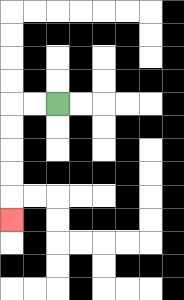{'start': '[2, 4]', 'end': '[0, 9]', 'path_directions': 'L,L,D,D,D,D,D', 'path_coordinates': '[[2, 4], [1, 4], [0, 4], [0, 5], [0, 6], [0, 7], [0, 8], [0, 9]]'}